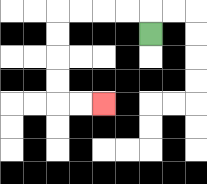{'start': '[6, 1]', 'end': '[4, 4]', 'path_directions': 'U,L,L,L,L,D,D,D,D,R,R', 'path_coordinates': '[[6, 1], [6, 0], [5, 0], [4, 0], [3, 0], [2, 0], [2, 1], [2, 2], [2, 3], [2, 4], [3, 4], [4, 4]]'}